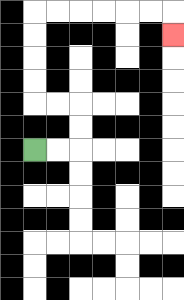{'start': '[1, 6]', 'end': '[7, 1]', 'path_directions': 'R,R,U,U,L,L,U,U,U,U,R,R,R,R,R,R,D', 'path_coordinates': '[[1, 6], [2, 6], [3, 6], [3, 5], [3, 4], [2, 4], [1, 4], [1, 3], [1, 2], [1, 1], [1, 0], [2, 0], [3, 0], [4, 0], [5, 0], [6, 0], [7, 0], [7, 1]]'}